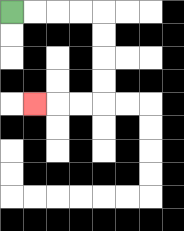{'start': '[0, 0]', 'end': '[1, 4]', 'path_directions': 'R,R,R,R,D,D,D,D,L,L,L', 'path_coordinates': '[[0, 0], [1, 0], [2, 0], [3, 0], [4, 0], [4, 1], [4, 2], [4, 3], [4, 4], [3, 4], [2, 4], [1, 4]]'}